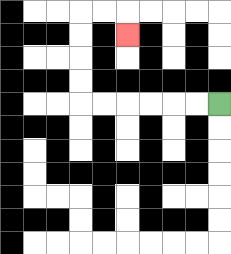{'start': '[9, 4]', 'end': '[5, 1]', 'path_directions': 'L,L,L,L,L,L,U,U,U,U,R,R,D', 'path_coordinates': '[[9, 4], [8, 4], [7, 4], [6, 4], [5, 4], [4, 4], [3, 4], [3, 3], [3, 2], [3, 1], [3, 0], [4, 0], [5, 0], [5, 1]]'}